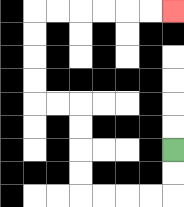{'start': '[7, 6]', 'end': '[7, 0]', 'path_directions': 'D,D,L,L,L,L,U,U,U,U,L,L,U,U,U,U,R,R,R,R,R,R', 'path_coordinates': '[[7, 6], [7, 7], [7, 8], [6, 8], [5, 8], [4, 8], [3, 8], [3, 7], [3, 6], [3, 5], [3, 4], [2, 4], [1, 4], [1, 3], [1, 2], [1, 1], [1, 0], [2, 0], [3, 0], [4, 0], [5, 0], [6, 0], [7, 0]]'}